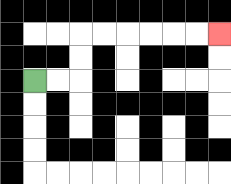{'start': '[1, 3]', 'end': '[9, 1]', 'path_directions': 'R,R,U,U,R,R,R,R,R,R', 'path_coordinates': '[[1, 3], [2, 3], [3, 3], [3, 2], [3, 1], [4, 1], [5, 1], [6, 1], [7, 1], [8, 1], [9, 1]]'}